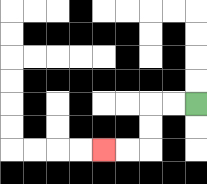{'start': '[8, 4]', 'end': '[4, 6]', 'path_directions': 'L,L,D,D,L,L', 'path_coordinates': '[[8, 4], [7, 4], [6, 4], [6, 5], [6, 6], [5, 6], [4, 6]]'}